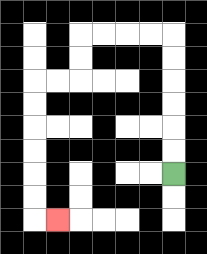{'start': '[7, 7]', 'end': '[2, 9]', 'path_directions': 'U,U,U,U,U,U,L,L,L,L,D,D,L,L,D,D,D,D,D,D,R', 'path_coordinates': '[[7, 7], [7, 6], [7, 5], [7, 4], [7, 3], [7, 2], [7, 1], [6, 1], [5, 1], [4, 1], [3, 1], [3, 2], [3, 3], [2, 3], [1, 3], [1, 4], [1, 5], [1, 6], [1, 7], [1, 8], [1, 9], [2, 9]]'}